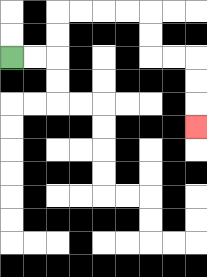{'start': '[0, 2]', 'end': '[8, 5]', 'path_directions': 'R,R,U,U,R,R,R,R,D,D,R,R,D,D,D', 'path_coordinates': '[[0, 2], [1, 2], [2, 2], [2, 1], [2, 0], [3, 0], [4, 0], [5, 0], [6, 0], [6, 1], [6, 2], [7, 2], [8, 2], [8, 3], [8, 4], [8, 5]]'}